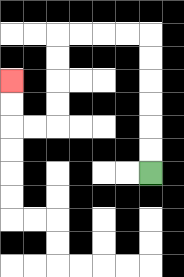{'start': '[6, 7]', 'end': '[0, 3]', 'path_directions': 'U,U,U,U,U,U,L,L,L,L,D,D,D,D,L,L,U,U', 'path_coordinates': '[[6, 7], [6, 6], [6, 5], [6, 4], [6, 3], [6, 2], [6, 1], [5, 1], [4, 1], [3, 1], [2, 1], [2, 2], [2, 3], [2, 4], [2, 5], [1, 5], [0, 5], [0, 4], [0, 3]]'}